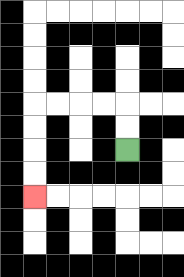{'start': '[5, 6]', 'end': '[1, 8]', 'path_directions': 'U,U,L,L,L,L,D,D,D,D', 'path_coordinates': '[[5, 6], [5, 5], [5, 4], [4, 4], [3, 4], [2, 4], [1, 4], [1, 5], [1, 6], [1, 7], [1, 8]]'}